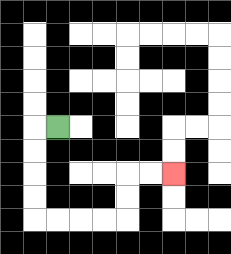{'start': '[2, 5]', 'end': '[7, 7]', 'path_directions': 'L,D,D,D,D,R,R,R,R,U,U,R,R', 'path_coordinates': '[[2, 5], [1, 5], [1, 6], [1, 7], [1, 8], [1, 9], [2, 9], [3, 9], [4, 9], [5, 9], [5, 8], [5, 7], [6, 7], [7, 7]]'}